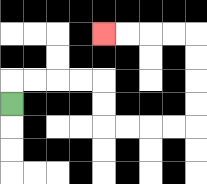{'start': '[0, 4]', 'end': '[4, 1]', 'path_directions': 'U,R,R,R,R,D,D,R,R,R,R,U,U,U,U,L,L,L,L', 'path_coordinates': '[[0, 4], [0, 3], [1, 3], [2, 3], [3, 3], [4, 3], [4, 4], [4, 5], [5, 5], [6, 5], [7, 5], [8, 5], [8, 4], [8, 3], [8, 2], [8, 1], [7, 1], [6, 1], [5, 1], [4, 1]]'}